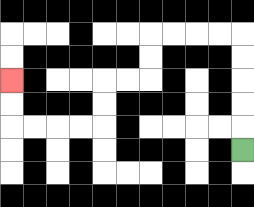{'start': '[10, 6]', 'end': '[0, 3]', 'path_directions': 'U,U,U,U,U,L,L,L,L,D,D,L,L,D,D,L,L,L,L,U,U', 'path_coordinates': '[[10, 6], [10, 5], [10, 4], [10, 3], [10, 2], [10, 1], [9, 1], [8, 1], [7, 1], [6, 1], [6, 2], [6, 3], [5, 3], [4, 3], [4, 4], [4, 5], [3, 5], [2, 5], [1, 5], [0, 5], [0, 4], [0, 3]]'}